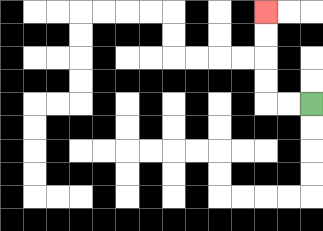{'start': '[13, 4]', 'end': '[11, 0]', 'path_directions': 'L,L,U,U,U,U', 'path_coordinates': '[[13, 4], [12, 4], [11, 4], [11, 3], [11, 2], [11, 1], [11, 0]]'}